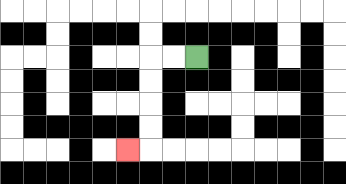{'start': '[8, 2]', 'end': '[5, 6]', 'path_directions': 'L,L,D,D,D,D,L', 'path_coordinates': '[[8, 2], [7, 2], [6, 2], [6, 3], [6, 4], [6, 5], [6, 6], [5, 6]]'}